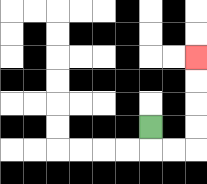{'start': '[6, 5]', 'end': '[8, 2]', 'path_directions': 'D,R,R,U,U,U,U', 'path_coordinates': '[[6, 5], [6, 6], [7, 6], [8, 6], [8, 5], [8, 4], [8, 3], [8, 2]]'}